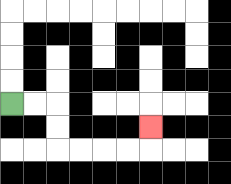{'start': '[0, 4]', 'end': '[6, 5]', 'path_directions': 'R,R,D,D,R,R,R,R,U', 'path_coordinates': '[[0, 4], [1, 4], [2, 4], [2, 5], [2, 6], [3, 6], [4, 6], [5, 6], [6, 6], [6, 5]]'}